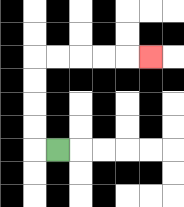{'start': '[2, 6]', 'end': '[6, 2]', 'path_directions': 'L,U,U,U,U,R,R,R,R,R', 'path_coordinates': '[[2, 6], [1, 6], [1, 5], [1, 4], [1, 3], [1, 2], [2, 2], [3, 2], [4, 2], [5, 2], [6, 2]]'}